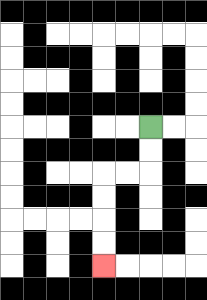{'start': '[6, 5]', 'end': '[4, 11]', 'path_directions': 'D,D,L,L,D,D,D,D', 'path_coordinates': '[[6, 5], [6, 6], [6, 7], [5, 7], [4, 7], [4, 8], [4, 9], [4, 10], [4, 11]]'}